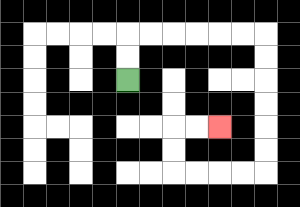{'start': '[5, 3]', 'end': '[9, 5]', 'path_directions': 'U,U,R,R,R,R,R,R,D,D,D,D,D,D,L,L,L,L,U,U,R,R', 'path_coordinates': '[[5, 3], [5, 2], [5, 1], [6, 1], [7, 1], [8, 1], [9, 1], [10, 1], [11, 1], [11, 2], [11, 3], [11, 4], [11, 5], [11, 6], [11, 7], [10, 7], [9, 7], [8, 7], [7, 7], [7, 6], [7, 5], [8, 5], [9, 5]]'}